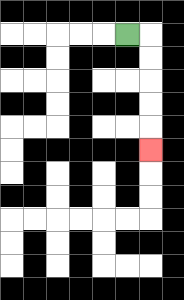{'start': '[5, 1]', 'end': '[6, 6]', 'path_directions': 'R,D,D,D,D,D', 'path_coordinates': '[[5, 1], [6, 1], [6, 2], [6, 3], [6, 4], [6, 5], [6, 6]]'}